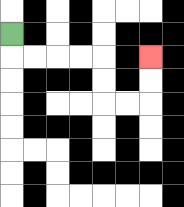{'start': '[0, 1]', 'end': '[6, 2]', 'path_directions': 'D,R,R,R,R,D,D,R,R,U,U', 'path_coordinates': '[[0, 1], [0, 2], [1, 2], [2, 2], [3, 2], [4, 2], [4, 3], [4, 4], [5, 4], [6, 4], [6, 3], [6, 2]]'}